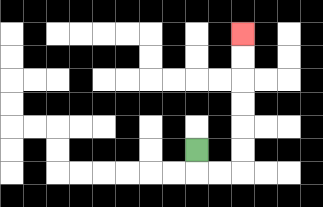{'start': '[8, 6]', 'end': '[10, 1]', 'path_directions': 'D,R,R,U,U,U,U,U,U', 'path_coordinates': '[[8, 6], [8, 7], [9, 7], [10, 7], [10, 6], [10, 5], [10, 4], [10, 3], [10, 2], [10, 1]]'}